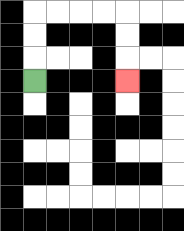{'start': '[1, 3]', 'end': '[5, 3]', 'path_directions': 'U,U,U,R,R,R,R,D,D,D', 'path_coordinates': '[[1, 3], [1, 2], [1, 1], [1, 0], [2, 0], [3, 0], [4, 0], [5, 0], [5, 1], [5, 2], [5, 3]]'}